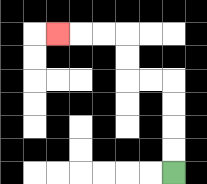{'start': '[7, 7]', 'end': '[2, 1]', 'path_directions': 'U,U,U,U,L,L,U,U,L,L,L', 'path_coordinates': '[[7, 7], [7, 6], [7, 5], [7, 4], [7, 3], [6, 3], [5, 3], [5, 2], [5, 1], [4, 1], [3, 1], [2, 1]]'}